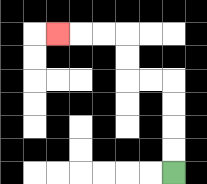{'start': '[7, 7]', 'end': '[2, 1]', 'path_directions': 'U,U,U,U,L,L,U,U,L,L,L', 'path_coordinates': '[[7, 7], [7, 6], [7, 5], [7, 4], [7, 3], [6, 3], [5, 3], [5, 2], [5, 1], [4, 1], [3, 1], [2, 1]]'}